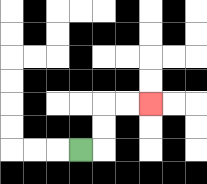{'start': '[3, 6]', 'end': '[6, 4]', 'path_directions': 'R,U,U,R,R', 'path_coordinates': '[[3, 6], [4, 6], [4, 5], [4, 4], [5, 4], [6, 4]]'}